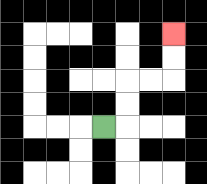{'start': '[4, 5]', 'end': '[7, 1]', 'path_directions': 'R,U,U,R,R,U,U', 'path_coordinates': '[[4, 5], [5, 5], [5, 4], [5, 3], [6, 3], [7, 3], [7, 2], [7, 1]]'}